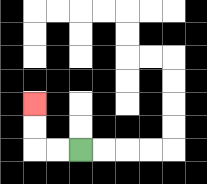{'start': '[3, 6]', 'end': '[1, 4]', 'path_directions': 'L,L,U,U', 'path_coordinates': '[[3, 6], [2, 6], [1, 6], [1, 5], [1, 4]]'}